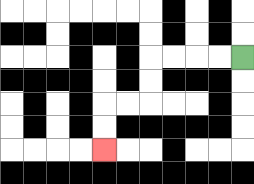{'start': '[10, 2]', 'end': '[4, 6]', 'path_directions': 'L,L,L,L,D,D,L,L,D,D', 'path_coordinates': '[[10, 2], [9, 2], [8, 2], [7, 2], [6, 2], [6, 3], [6, 4], [5, 4], [4, 4], [4, 5], [4, 6]]'}